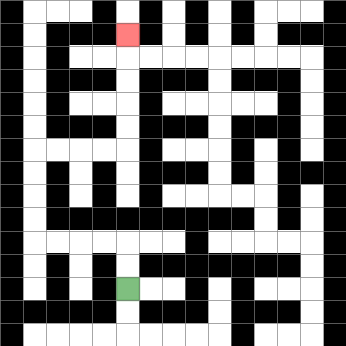{'start': '[5, 12]', 'end': '[5, 1]', 'path_directions': 'U,U,L,L,L,L,U,U,U,U,R,R,R,R,U,U,U,U,U', 'path_coordinates': '[[5, 12], [5, 11], [5, 10], [4, 10], [3, 10], [2, 10], [1, 10], [1, 9], [1, 8], [1, 7], [1, 6], [2, 6], [3, 6], [4, 6], [5, 6], [5, 5], [5, 4], [5, 3], [5, 2], [5, 1]]'}